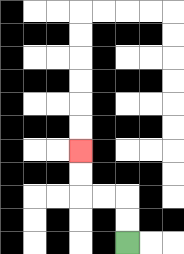{'start': '[5, 10]', 'end': '[3, 6]', 'path_directions': 'U,U,L,L,U,U', 'path_coordinates': '[[5, 10], [5, 9], [5, 8], [4, 8], [3, 8], [3, 7], [3, 6]]'}